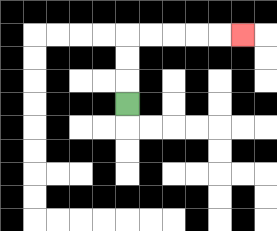{'start': '[5, 4]', 'end': '[10, 1]', 'path_directions': 'U,U,U,R,R,R,R,R', 'path_coordinates': '[[5, 4], [5, 3], [5, 2], [5, 1], [6, 1], [7, 1], [8, 1], [9, 1], [10, 1]]'}